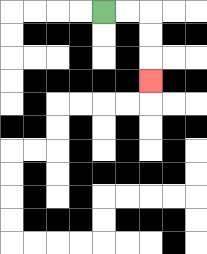{'start': '[4, 0]', 'end': '[6, 3]', 'path_directions': 'R,R,D,D,D', 'path_coordinates': '[[4, 0], [5, 0], [6, 0], [6, 1], [6, 2], [6, 3]]'}